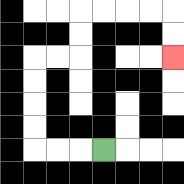{'start': '[4, 6]', 'end': '[7, 2]', 'path_directions': 'L,L,L,U,U,U,U,R,R,U,U,R,R,R,R,D,D', 'path_coordinates': '[[4, 6], [3, 6], [2, 6], [1, 6], [1, 5], [1, 4], [1, 3], [1, 2], [2, 2], [3, 2], [3, 1], [3, 0], [4, 0], [5, 0], [6, 0], [7, 0], [7, 1], [7, 2]]'}